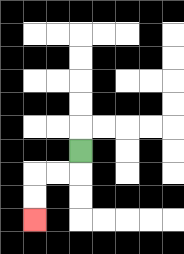{'start': '[3, 6]', 'end': '[1, 9]', 'path_directions': 'D,L,L,D,D', 'path_coordinates': '[[3, 6], [3, 7], [2, 7], [1, 7], [1, 8], [1, 9]]'}